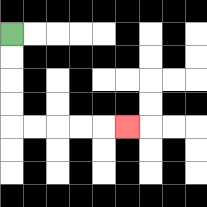{'start': '[0, 1]', 'end': '[5, 5]', 'path_directions': 'D,D,D,D,R,R,R,R,R', 'path_coordinates': '[[0, 1], [0, 2], [0, 3], [0, 4], [0, 5], [1, 5], [2, 5], [3, 5], [4, 5], [5, 5]]'}